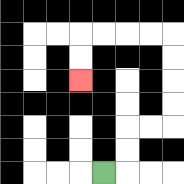{'start': '[4, 7]', 'end': '[3, 3]', 'path_directions': 'R,U,U,R,R,U,U,U,U,L,L,L,L,D,D', 'path_coordinates': '[[4, 7], [5, 7], [5, 6], [5, 5], [6, 5], [7, 5], [7, 4], [7, 3], [7, 2], [7, 1], [6, 1], [5, 1], [4, 1], [3, 1], [3, 2], [3, 3]]'}